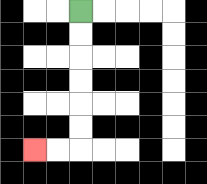{'start': '[3, 0]', 'end': '[1, 6]', 'path_directions': 'D,D,D,D,D,D,L,L', 'path_coordinates': '[[3, 0], [3, 1], [3, 2], [3, 3], [3, 4], [3, 5], [3, 6], [2, 6], [1, 6]]'}